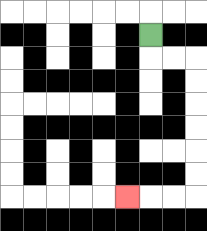{'start': '[6, 1]', 'end': '[5, 8]', 'path_directions': 'D,R,R,D,D,D,D,D,D,L,L,L', 'path_coordinates': '[[6, 1], [6, 2], [7, 2], [8, 2], [8, 3], [8, 4], [8, 5], [8, 6], [8, 7], [8, 8], [7, 8], [6, 8], [5, 8]]'}